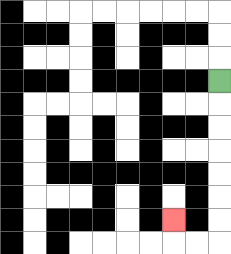{'start': '[9, 3]', 'end': '[7, 9]', 'path_directions': 'D,D,D,D,D,D,D,L,L,U', 'path_coordinates': '[[9, 3], [9, 4], [9, 5], [9, 6], [9, 7], [9, 8], [9, 9], [9, 10], [8, 10], [7, 10], [7, 9]]'}